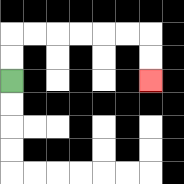{'start': '[0, 3]', 'end': '[6, 3]', 'path_directions': 'U,U,R,R,R,R,R,R,D,D', 'path_coordinates': '[[0, 3], [0, 2], [0, 1], [1, 1], [2, 1], [3, 1], [4, 1], [5, 1], [6, 1], [6, 2], [6, 3]]'}